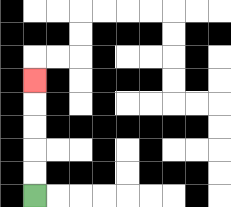{'start': '[1, 8]', 'end': '[1, 3]', 'path_directions': 'U,U,U,U,U', 'path_coordinates': '[[1, 8], [1, 7], [1, 6], [1, 5], [1, 4], [1, 3]]'}